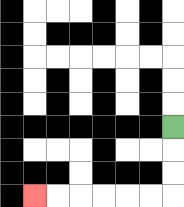{'start': '[7, 5]', 'end': '[1, 8]', 'path_directions': 'D,D,D,L,L,L,L,L,L', 'path_coordinates': '[[7, 5], [7, 6], [7, 7], [7, 8], [6, 8], [5, 8], [4, 8], [3, 8], [2, 8], [1, 8]]'}